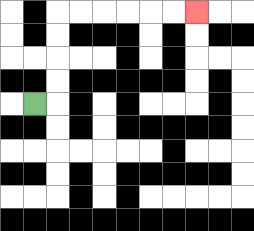{'start': '[1, 4]', 'end': '[8, 0]', 'path_directions': 'R,U,U,U,U,R,R,R,R,R,R', 'path_coordinates': '[[1, 4], [2, 4], [2, 3], [2, 2], [2, 1], [2, 0], [3, 0], [4, 0], [5, 0], [6, 0], [7, 0], [8, 0]]'}